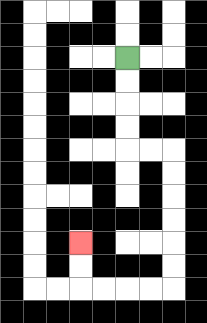{'start': '[5, 2]', 'end': '[3, 10]', 'path_directions': 'D,D,D,D,R,R,D,D,D,D,D,D,L,L,L,L,U,U', 'path_coordinates': '[[5, 2], [5, 3], [5, 4], [5, 5], [5, 6], [6, 6], [7, 6], [7, 7], [7, 8], [7, 9], [7, 10], [7, 11], [7, 12], [6, 12], [5, 12], [4, 12], [3, 12], [3, 11], [3, 10]]'}